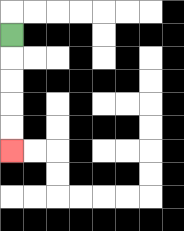{'start': '[0, 1]', 'end': '[0, 6]', 'path_directions': 'D,D,D,D,D', 'path_coordinates': '[[0, 1], [0, 2], [0, 3], [0, 4], [0, 5], [0, 6]]'}